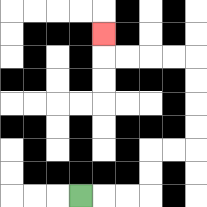{'start': '[3, 8]', 'end': '[4, 1]', 'path_directions': 'R,R,R,U,U,R,R,U,U,U,U,L,L,L,L,U', 'path_coordinates': '[[3, 8], [4, 8], [5, 8], [6, 8], [6, 7], [6, 6], [7, 6], [8, 6], [8, 5], [8, 4], [8, 3], [8, 2], [7, 2], [6, 2], [5, 2], [4, 2], [4, 1]]'}